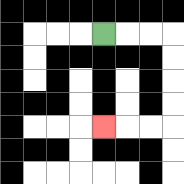{'start': '[4, 1]', 'end': '[4, 5]', 'path_directions': 'R,R,R,D,D,D,D,L,L,L', 'path_coordinates': '[[4, 1], [5, 1], [6, 1], [7, 1], [7, 2], [7, 3], [7, 4], [7, 5], [6, 5], [5, 5], [4, 5]]'}